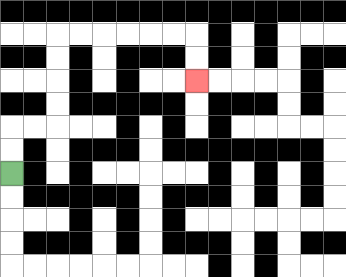{'start': '[0, 7]', 'end': '[8, 3]', 'path_directions': 'U,U,R,R,U,U,U,U,R,R,R,R,R,R,D,D', 'path_coordinates': '[[0, 7], [0, 6], [0, 5], [1, 5], [2, 5], [2, 4], [2, 3], [2, 2], [2, 1], [3, 1], [4, 1], [5, 1], [6, 1], [7, 1], [8, 1], [8, 2], [8, 3]]'}